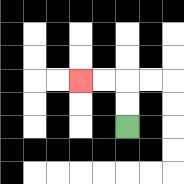{'start': '[5, 5]', 'end': '[3, 3]', 'path_directions': 'U,U,L,L', 'path_coordinates': '[[5, 5], [5, 4], [5, 3], [4, 3], [3, 3]]'}